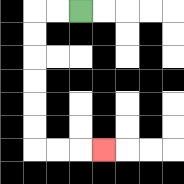{'start': '[3, 0]', 'end': '[4, 6]', 'path_directions': 'L,L,D,D,D,D,D,D,R,R,R', 'path_coordinates': '[[3, 0], [2, 0], [1, 0], [1, 1], [1, 2], [1, 3], [1, 4], [1, 5], [1, 6], [2, 6], [3, 6], [4, 6]]'}